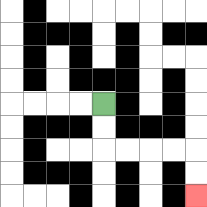{'start': '[4, 4]', 'end': '[8, 8]', 'path_directions': 'D,D,R,R,R,R,D,D', 'path_coordinates': '[[4, 4], [4, 5], [4, 6], [5, 6], [6, 6], [7, 6], [8, 6], [8, 7], [8, 8]]'}